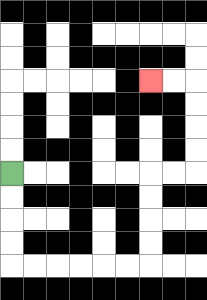{'start': '[0, 7]', 'end': '[6, 3]', 'path_directions': 'D,D,D,D,R,R,R,R,R,R,U,U,U,U,R,R,U,U,U,U,L,L', 'path_coordinates': '[[0, 7], [0, 8], [0, 9], [0, 10], [0, 11], [1, 11], [2, 11], [3, 11], [4, 11], [5, 11], [6, 11], [6, 10], [6, 9], [6, 8], [6, 7], [7, 7], [8, 7], [8, 6], [8, 5], [8, 4], [8, 3], [7, 3], [6, 3]]'}